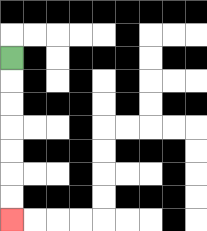{'start': '[0, 2]', 'end': '[0, 9]', 'path_directions': 'D,D,D,D,D,D,D', 'path_coordinates': '[[0, 2], [0, 3], [0, 4], [0, 5], [0, 6], [0, 7], [0, 8], [0, 9]]'}